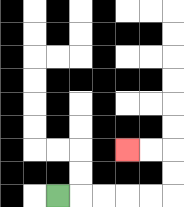{'start': '[2, 8]', 'end': '[5, 6]', 'path_directions': 'R,R,R,R,R,U,U,L,L', 'path_coordinates': '[[2, 8], [3, 8], [4, 8], [5, 8], [6, 8], [7, 8], [7, 7], [7, 6], [6, 6], [5, 6]]'}